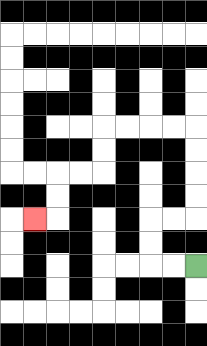{'start': '[8, 11]', 'end': '[1, 9]', 'path_directions': 'L,L,U,U,R,R,U,U,U,U,L,L,L,L,D,D,L,L,D,D,L', 'path_coordinates': '[[8, 11], [7, 11], [6, 11], [6, 10], [6, 9], [7, 9], [8, 9], [8, 8], [8, 7], [8, 6], [8, 5], [7, 5], [6, 5], [5, 5], [4, 5], [4, 6], [4, 7], [3, 7], [2, 7], [2, 8], [2, 9], [1, 9]]'}